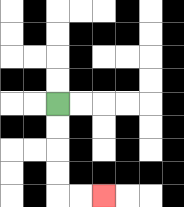{'start': '[2, 4]', 'end': '[4, 8]', 'path_directions': 'D,D,D,D,R,R', 'path_coordinates': '[[2, 4], [2, 5], [2, 6], [2, 7], [2, 8], [3, 8], [4, 8]]'}